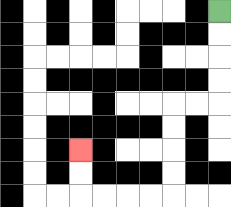{'start': '[9, 0]', 'end': '[3, 6]', 'path_directions': 'D,D,D,D,L,L,D,D,D,D,L,L,L,L,U,U', 'path_coordinates': '[[9, 0], [9, 1], [9, 2], [9, 3], [9, 4], [8, 4], [7, 4], [7, 5], [7, 6], [7, 7], [7, 8], [6, 8], [5, 8], [4, 8], [3, 8], [3, 7], [3, 6]]'}